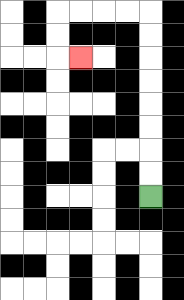{'start': '[6, 8]', 'end': '[3, 2]', 'path_directions': 'U,U,U,U,U,U,U,U,L,L,L,L,D,D,R', 'path_coordinates': '[[6, 8], [6, 7], [6, 6], [6, 5], [6, 4], [6, 3], [6, 2], [6, 1], [6, 0], [5, 0], [4, 0], [3, 0], [2, 0], [2, 1], [2, 2], [3, 2]]'}